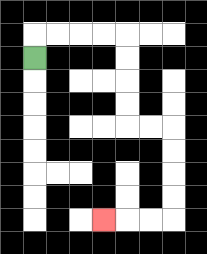{'start': '[1, 2]', 'end': '[4, 9]', 'path_directions': 'U,R,R,R,R,D,D,D,D,R,R,D,D,D,D,L,L,L', 'path_coordinates': '[[1, 2], [1, 1], [2, 1], [3, 1], [4, 1], [5, 1], [5, 2], [5, 3], [5, 4], [5, 5], [6, 5], [7, 5], [7, 6], [7, 7], [7, 8], [7, 9], [6, 9], [5, 9], [4, 9]]'}